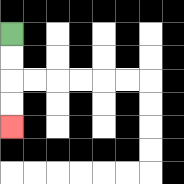{'start': '[0, 1]', 'end': '[0, 5]', 'path_directions': 'D,D,D,D', 'path_coordinates': '[[0, 1], [0, 2], [0, 3], [0, 4], [0, 5]]'}